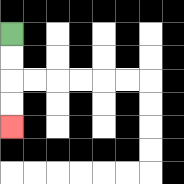{'start': '[0, 1]', 'end': '[0, 5]', 'path_directions': 'D,D,D,D', 'path_coordinates': '[[0, 1], [0, 2], [0, 3], [0, 4], [0, 5]]'}